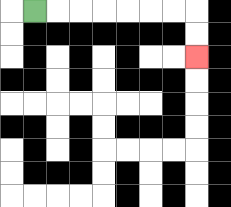{'start': '[1, 0]', 'end': '[8, 2]', 'path_directions': 'R,R,R,R,R,R,R,D,D', 'path_coordinates': '[[1, 0], [2, 0], [3, 0], [4, 0], [5, 0], [6, 0], [7, 0], [8, 0], [8, 1], [8, 2]]'}